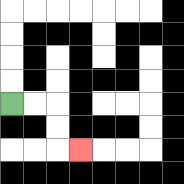{'start': '[0, 4]', 'end': '[3, 6]', 'path_directions': 'R,R,D,D,R', 'path_coordinates': '[[0, 4], [1, 4], [2, 4], [2, 5], [2, 6], [3, 6]]'}